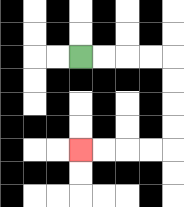{'start': '[3, 2]', 'end': '[3, 6]', 'path_directions': 'R,R,R,R,D,D,D,D,L,L,L,L', 'path_coordinates': '[[3, 2], [4, 2], [5, 2], [6, 2], [7, 2], [7, 3], [7, 4], [7, 5], [7, 6], [6, 6], [5, 6], [4, 6], [3, 6]]'}